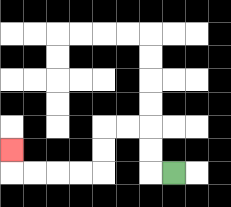{'start': '[7, 7]', 'end': '[0, 6]', 'path_directions': 'L,U,U,L,L,D,D,L,L,L,L,U', 'path_coordinates': '[[7, 7], [6, 7], [6, 6], [6, 5], [5, 5], [4, 5], [4, 6], [4, 7], [3, 7], [2, 7], [1, 7], [0, 7], [0, 6]]'}